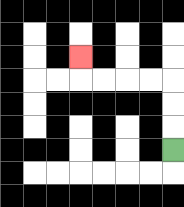{'start': '[7, 6]', 'end': '[3, 2]', 'path_directions': 'U,U,U,L,L,L,L,U', 'path_coordinates': '[[7, 6], [7, 5], [7, 4], [7, 3], [6, 3], [5, 3], [4, 3], [3, 3], [3, 2]]'}